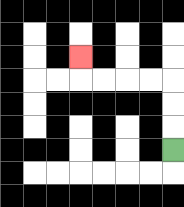{'start': '[7, 6]', 'end': '[3, 2]', 'path_directions': 'U,U,U,L,L,L,L,U', 'path_coordinates': '[[7, 6], [7, 5], [7, 4], [7, 3], [6, 3], [5, 3], [4, 3], [3, 3], [3, 2]]'}